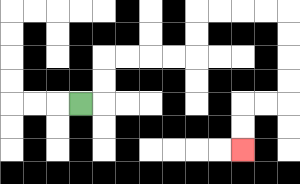{'start': '[3, 4]', 'end': '[10, 6]', 'path_directions': 'R,U,U,R,R,R,R,U,U,R,R,R,R,D,D,D,D,L,L,D,D', 'path_coordinates': '[[3, 4], [4, 4], [4, 3], [4, 2], [5, 2], [6, 2], [7, 2], [8, 2], [8, 1], [8, 0], [9, 0], [10, 0], [11, 0], [12, 0], [12, 1], [12, 2], [12, 3], [12, 4], [11, 4], [10, 4], [10, 5], [10, 6]]'}